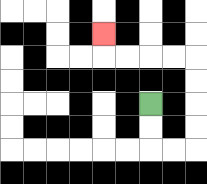{'start': '[6, 4]', 'end': '[4, 1]', 'path_directions': 'D,D,R,R,U,U,U,U,L,L,L,L,U', 'path_coordinates': '[[6, 4], [6, 5], [6, 6], [7, 6], [8, 6], [8, 5], [8, 4], [8, 3], [8, 2], [7, 2], [6, 2], [5, 2], [4, 2], [4, 1]]'}